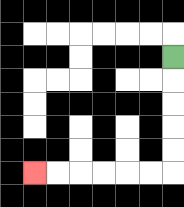{'start': '[7, 2]', 'end': '[1, 7]', 'path_directions': 'D,D,D,D,D,L,L,L,L,L,L', 'path_coordinates': '[[7, 2], [7, 3], [7, 4], [7, 5], [7, 6], [7, 7], [6, 7], [5, 7], [4, 7], [3, 7], [2, 7], [1, 7]]'}